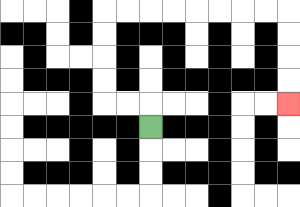{'start': '[6, 5]', 'end': '[12, 4]', 'path_directions': 'U,L,L,U,U,U,U,R,R,R,R,R,R,R,R,D,D,D,D', 'path_coordinates': '[[6, 5], [6, 4], [5, 4], [4, 4], [4, 3], [4, 2], [4, 1], [4, 0], [5, 0], [6, 0], [7, 0], [8, 0], [9, 0], [10, 0], [11, 0], [12, 0], [12, 1], [12, 2], [12, 3], [12, 4]]'}